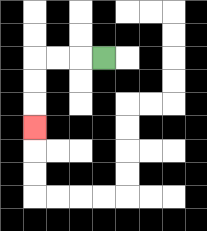{'start': '[4, 2]', 'end': '[1, 5]', 'path_directions': 'L,L,L,D,D,D', 'path_coordinates': '[[4, 2], [3, 2], [2, 2], [1, 2], [1, 3], [1, 4], [1, 5]]'}